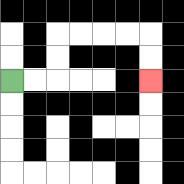{'start': '[0, 3]', 'end': '[6, 3]', 'path_directions': 'R,R,U,U,R,R,R,R,D,D', 'path_coordinates': '[[0, 3], [1, 3], [2, 3], [2, 2], [2, 1], [3, 1], [4, 1], [5, 1], [6, 1], [6, 2], [6, 3]]'}